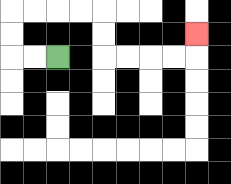{'start': '[2, 2]', 'end': '[8, 1]', 'path_directions': 'L,L,U,U,R,R,R,R,D,D,R,R,R,R,U', 'path_coordinates': '[[2, 2], [1, 2], [0, 2], [0, 1], [0, 0], [1, 0], [2, 0], [3, 0], [4, 0], [4, 1], [4, 2], [5, 2], [6, 2], [7, 2], [8, 2], [8, 1]]'}